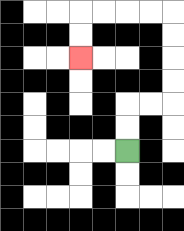{'start': '[5, 6]', 'end': '[3, 2]', 'path_directions': 'U,U,R,R,U,U,U,U,L,L,L,L,D,D', 'path_coordinates': '[[5, 6], [5, 5], [5, 4], [6, 4], [7, 4], [7, 3], [7, 2], [7, 1], [7, 0], [6, 0], [5, 0], [4, 0], [3, 0], [3, 1], [3, 2]]'}